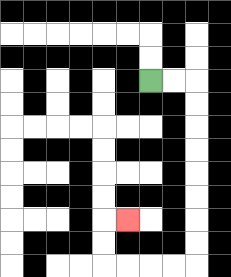{'start': '[6, 3]', 'end': '[5, 9]', 'path_directions': 'R,R,D,D,D,D,D,D,D,D,L,L,L,L,U,U,R', 'path_coordinates': '[[6, 3], [7, 3], [8, 3], [8, 4], [8, 5], [8, 6], [8, 7], [8, 8], [8, 9], [8, 10], [8, 11], [7, 11], [6, 11], [5, 11], [4, 11], [4, 10], [4, 9], [5, 9]]'}